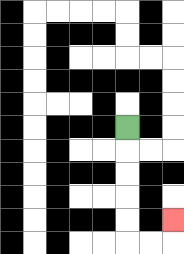{'start': '[5, 5]', 'end': '[7, 9]', 'path_directions': 'D,D,D,D,D,R,R,U', 'path_coordinates': '[[5, 5], [5, 6], [5, 7], [5, 8], [5, 9], [5, 10], [6, 10], [7, 10], [7, 9]]'}